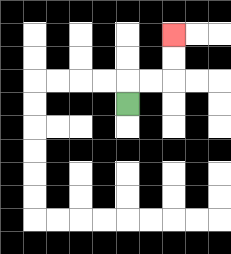{'start': '[5, 4]', 'end': '[7, 1]', 'path_directions': 'U,R,R,U,U', 'path_coordinates': '[[5, 4], [5, 3], [6, 3], [7, 3], [7, 2], [7, 1]]'}